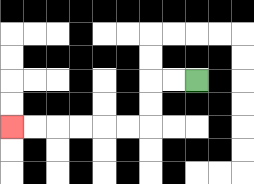{'start': '[8, 3]', 'end': '[0, 5]', 'path_directions': 'L,L,D,D,L,L,L,L,L,L', 'path_coordinates': '[[8, 3], [7, 3], [6, 3], [6, 4], [6, 5], [5, 5], [4, 5], [3, 5], [2, 5], [1, 5], [0, 5]]'}